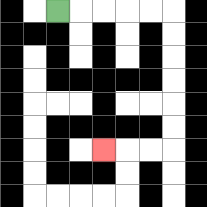{'start': '[2, 0]', 'end': '[4, 6]', 'path_directions': 'R,R,R,R,R,D,D,D,D,D,D,L,L,L', 'path_coordinates': '[[2, 0], [3, 0], [4, 0], [5, 0], [6, 0], [7, 0], [7, 1], [7, 2], [7, 3], [7, 4], [7, 5], [7, 6], [6, 6], [5, 6], [4, 6]]'}